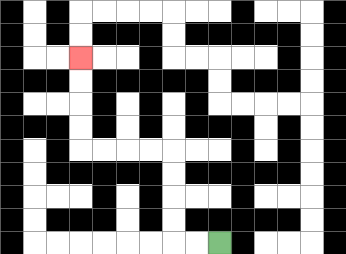{'start': '[9, 10]', 'end': '[3, 2]', 'path_directions': 'L,L,U,U,U,U,L,L,L,L,U,U,U,U', 'path_coordinates': '[[9, 10], [8, 10], [7, 10], [7, 9], [7, 8], [7, 7], [7, 6], [6, 6], [5, 6], [4, 6], [3, 6], [3, 5], [3, 4], [3, 3], [3, 2]]'}